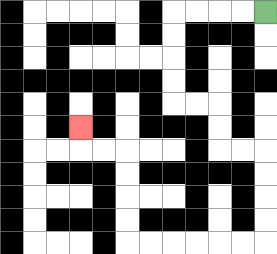{'start': '[11, 0]', 'end': '[3, 5]', 'path_directions': 'L,L,L,L,D,D,D,D,R,R,D,D,R,R,D,D,D,D,L,L,L,L,L,L,U,U,U,U,L,L,U', 'path_coordinates': '[[11, 0], [10, 0], [9, 0], [8, 0], [7, 0], [7, 1], [7, 2], [7, 3], [7, 4], [8, 4], [9, 4], [9, 5], [9, 6], [10, 6], [11, 6], [11, 7], [11, 8], [11, 9], [11, 10], [10, 10], [9, 10], [8, 10], [7, 10], [6, 10], [5, 10], [5, 9], [5, 8], [5, 7], [5, 6], [4, 6], [3, 6], [3, 5]]'}